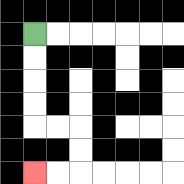{'start': '[1, 1]', 'end': '[1, 7]', 'path_directions': 'D,D,D,D,R,R,D,D,L,L', 'path_coordinates': '[[1, 1], [1, 2], [1, 3], [1, 4], [1, 5], [2, 5], [3, 5], [3, 6], [3, 7], [2, 7], [1, 7]]'}